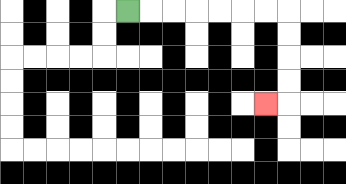{'start': '[5, 0]', 'end': '[11, 4]', 'path_directions': 'R,R,R,R,R,R,R,D,D,D,D,L', 'path_coordinates': '[[5, 0], [6, 0], [7, 0], [8, 0], [9, 0], [10, 0], [11, 0], [12, 0], [12, 1], [12, 2], [12, 3], [12, 4], [11, 4]]'}